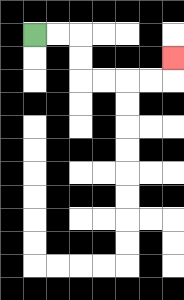{'start': '[1, 1]', 'end': '[7, 2]', 'path_directions': 'R,R,D,D,R,R,R,R,U', 'path_coordinates': '[[1, 1], [2, 1], [3, 1], [3, 2], [3, 3], [4, 3], [5, 3], [6, 3], [7, 3], [7, 2]]'}